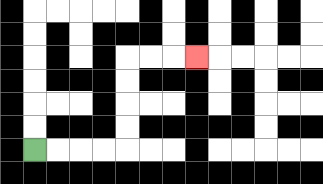{'start': '[1, 6]', 'end': '[8, 2]', 'path_directions': 'R,R,R,R,U,U,U,U,R,R,R', 'path_coordinates': '[[1, 6], [2, 6], [3, 6], [4, 6], [5, 6], [5, 5], [5, 4], [5, 3], [5, 2], [6, 2], [7, 2], [8, 2]]'}